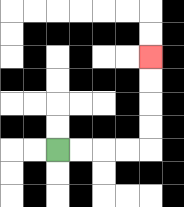{'start': '[2, 6]', 'end': '[6, 2]', 'path_directions': 'R,R,R,R,U,U,U,U', 'path_coordinates': '[[2, 6], [3, 6], [4, 6], [5, 6], [6, 6], [6, 5], [6, 4], [6, 3], [6, 2]]'}